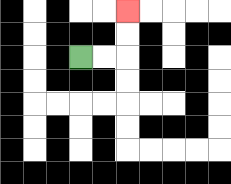{'start': '[3, 2]', 'end': '[5, 0]', 'path_directions': 'R,R,U,U', 'path_coordinates': '[[3, 2], [4, 2], [5, 2], [5, 1], [5, 0]]'}